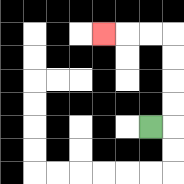{'start': '[6, 5]', 'end': '[4, 1]', 'path_directions': 'R,U,U,U,U,L,L,L', 'path_coordinates': '[[6, 5], [7, 5], [7, 4], [7, 3], [7, 2], [7, 1], [6, 1], [5, 1], [4, 1]]'}